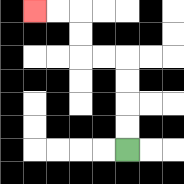{'start': '[5, 6]', 'end': '[1, 0]', 'path_directions': 'U,U,U,U,L,L,U,U,L,L', 'path_coordinates': '[[5, 6], [5, 5], [5, 4], [5, 3], [5, 2], [4, 2], [3, 2], [3, 1], [3, 0], [2, 0], [1, 0]]'}